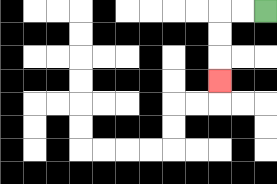{'start': '[11, 0]', 'end': '[9, 3]', 'path_directions': 'L,L,D,D,D', 'path_coordinates': '[[11, 0], [10, 0], [9, 0], [9, 1], [9, 2], [9, 3]]'}